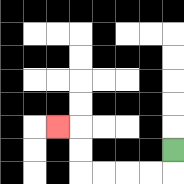{'start': '[7, 6]', 'end': '[2, 5]', 'path_directions': 'D,L,L,L,L,U,U,L', 'path_coordinates': '[[7, 6], [7, 7], [6, 7], [5, 7], [4, 7], [3, 7], [3, 6], [3, 5], [2, 5]]'}